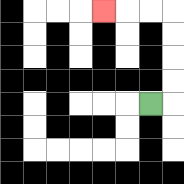{'start': '[6, 4]', 'end': '[4, 0]', 'path_directions': 'R,U,U,U,U,L,L,L', 'path_coordinates': '[[6, 4], [7, 4], [7, 3], [7, 2], [7, 1], [7, 0], [6, 0], [5, 0], [4, 0]]'}